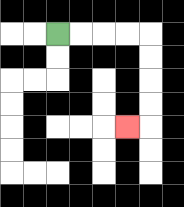{'start': '[2, 1]', 'end': '[5, 5]', 'path_directions': 'R,R,R,R,D,D,D,D,L', 'path_coordinates': '[[2, 1], [3, 1], [4, 1], [5, 1], [6, 1], [6, 2], [6, 3], [6, 4], [6, 5], [5, 5]]'}